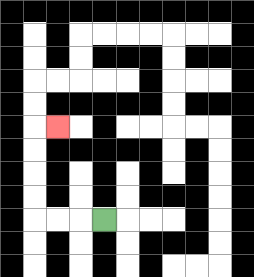{'start': '[4, 9]', 'end': '[2, 5]', 'path_directions': 'L,L,L,U,U,U,U,R', 'path_coordinates': '[[4, 9], [3, 9], [2, 9], [1, 9], [1, 8], [1, 7], [1, 6], [1, 5], [2, 5]]'}